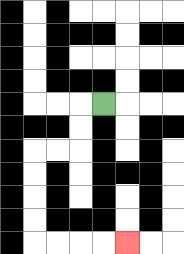{'start': '[4, 4]', 'end': '[5, 10]', 'path_directions': 'L,D,D,L,L,D,D,D,D,R,R,R,R', 'path_coordinates': '[[4, 4], [3, 4], [3, 5], [3, 6], [2, 6], [1, 6], [1, 7], [1, 8], [1, 9], [1, 10], [2, 10], [3, 10], [4, 10], [5, 10]]'}